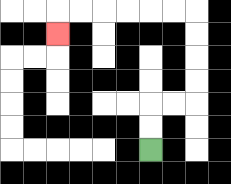{'start': '[6, 6]', 'end': '[2, 1]', 'path_directions': 'U,U,R,R,U,U,U,U,L,L,L,L,L,L,D', 'path_coordinates': '[[6, 6], [6, 5], [6, 4], [7, 4], [8, 4], [8, 3], [8, 2], [8, 1], [8, 0], [7, 0], [6, 0], [5, 0], [4, 0], [3, 0], [2, 0], [2, 1]]'}